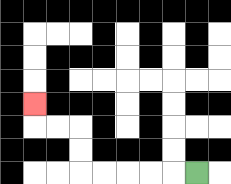{'start': '[8, 7]', 'end': '[1, 4]', 'path_directions': 'L,L,L,L,L,U,U,L,L,U', 'path_coordinates': '[[8, 7], [7, 7], [6, 7], [5, 7], [4, 7], [3, 7], [3, 6], [3, 5], [2, 5], [1, 5], [1, 4]]'}